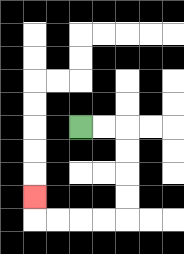{'start': '[3, 5]', 'end': '[1, 8]', 'path_directions': 'R,R,D,D,D,D,L,L,L,L,U', 'path_coordinates': '[[3, 5], [4, 5], [5, 5], [5, 6], [5, 7], [5, 8], [5, 9], [4, 9], [3, 9], [2, 9], [1, 9], [1, 8]]'}